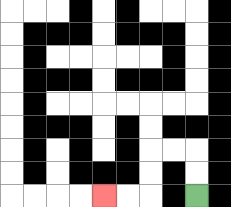{'start': '[8, 8]', 'end': '[4, 8]', 'path_directions': 'U,U,L,L,D,D,L,L', 'path_coordinates': '[[8, 8], [8, 7], [8, 6], [7, 6], [6, 6], [6, 7], [6, 8], [5, 8], [4, 8]]'}